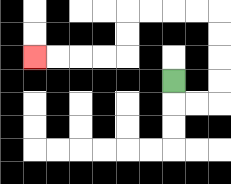{'start': '[7, 3]', 'end': '[1, 2]', 'path_directions': 'D,R,R,U,U,U,U,L,L,L,L,D,D,L,L,L,L', 'path_coordinates': '[[7, 3], [7, 4], [8, 4], [9, 4], [9, 3], [9, 2], [9, 1], [9, 0], [8, 0], [7, 0], [6, 0], [5, 0], [5, 1], [5, 2], [4, 2], [3, 2], [2, 2], [1, 2]]'}